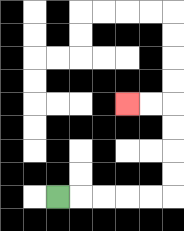{'start': '[2, 8]', 'end': '[5, 4]', 'path_directions': 'R,R,R,R,R,U,U,U,U,L,L', 'path_coordinates': '[[2, 8], [3, 8], [4, 8], [5, 8], [6, 8], [7, 8], [7, 7], [7, 6], [7, 5], [7, 4], [6, 4], [5, 4]]'}